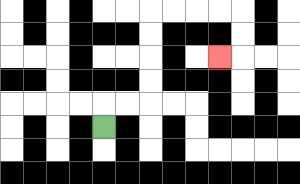{'start': '[4, 5]', 'end': '[9, 2]', 'path_directions': 'U,R,R,U,U,U,U,R,R,R,R,D,D,L', 'path_coordinates': '[[4, 5], [4, 4], [5, 4], [6, 4], [6, 3], [6, 2], [6, 1], [6, 0], [7, 0], [8, 0], [9, 0], [10, 0], [10, 1], [10, 2], [9, 2]]'}